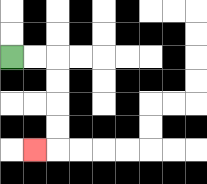{'start': '[0, 2]', 'end': '[1, 6]', 'path_directions': 'R,R,D,D,D,D,L', 'path_coordinates': '[[0, 2], [1, 2], [2, 2], [2, 3], [2, 4], [2, 5], [2, 6], [1, 6]]'}